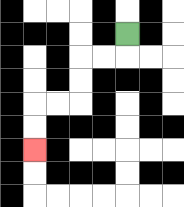{'start': '[5, 1]', 'end': '[1, 6]', 'path_directions': 'D,L,L,D,D,L,L,D,D', 'path_coordinates': '[[5, 1], [5, 2], [4, 2], [3, 2], [3, 3], [3, 4], [2, 4], [1, 4], [1, 5], [1, 6]]'}